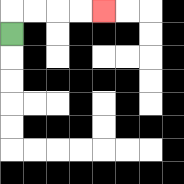{'start': '[0, 1]', 'end': '[4, 0]', 'path_directions': 'U,R,R,R,R', 'path_coordinates': '[[0, 1], [0, 0], [1, 0], [2, 0], [3, 0], [4, 0]]'}